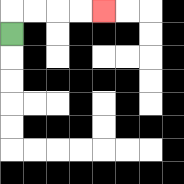{'start': '[0, 1]', 'end': '[4, 0]', 'path_directions': 'U,R,R,R,R', 'path_coordinates': '[[0, 1], [0, 0], [1, 0], [2, 0], [3, 0], [4, 0]]'}